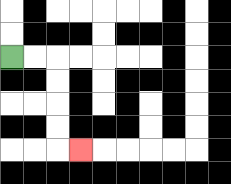{'start': '[0, 2]', 'end': '[3, 6]', 'path_directions': 'R,R,D,D,D,D,R', 'path_coordinates': '[[0, 2], [1, 2], [2, 2], [2, 3], [2, 4], [2, 5], [2, 6], [3, 6]]'}